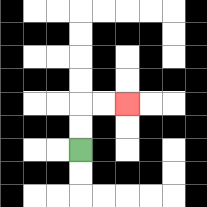{'start': '[3, 6]', 'end': '[5, 4]', 'path_directions': 'U,U,R,R', 'path_coordinates': '[[3, 6], [3, 5], [3, 4], [4, 4], [5, 4]]'}